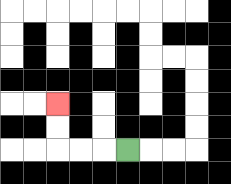{'start': '[5, 6]', 'end': '[2, 4]', 'path_directions': 'L,L,L,U,U', 'path_coordinates': '[[5, 6], [4, 6], [3, 6], [2, 6], [2, 5], [2, 4]]'}